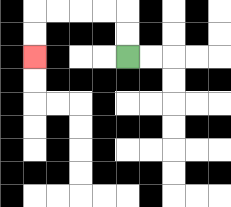{'start': '[5, 2]', 'end': '[1, 2]', 'path_directions': 'U,U,L,L,L,L,D,D', 'path_coordinates': '[[5, 2], [5, 1], [5, 0], [4, 0], [3, 0], [2, 0], [1, 0], [1, 1], [1, 2]]'}